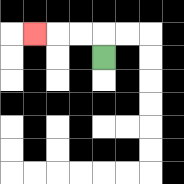{'start': '[4, 2]', 'end': '[1, 1]', 'path_directions': 'U,L,L,L', 'path_coordinates': '[[4, 2], [4, 1], [3, 1], [2, 1], [1, 1]]'}